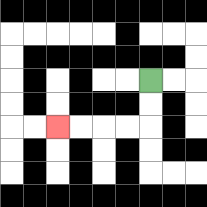{'start': '[6, 3]', 'end': '[2, 5]', 'path_directions': 'D,D,L,L,L,L', 'path_coordinates': '[[6, 3], [6, 4], [6, 5], [5, 5], [4, 5], [3, 5], [2, 5]]'}